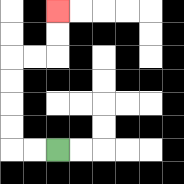{'start': '[2, 6]', 'end': '[2, 0]', 'path_directions': 'L,L,U,U,U,U,R,R,U,U', 'path_coordinates': '[[2, 6], [1, 6], [0, 6], [0, 5], [0, 4], [0, 3], [0, 2], [1, 2], [2, 2], [2, 1], [2, 0]]'}